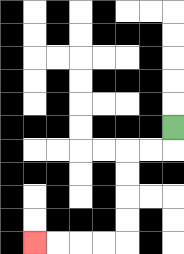{'start': '[7, 5]', 'end': '[1, 10]', 'path_directions': 'D,L,L,D,D,D,D,L,L,L,L', 'path_coordinates': '[[7, 5], [7, 6], [6, 6], [5, 6], [5, 7], [5, 8], [5, 9], [5, 10], [4, 10], [3, 10], [2, 10], [1, 10]]'}